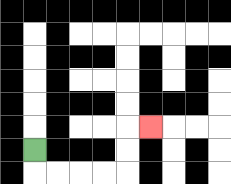{'start': '[1, 6]', 'end': '[6, 5]', 'path_directions': 'D,R,R,R,R,U,U,R', 'path_coordinates': '[[1, 6], [1, 7], [2, 7], [3, 7], [4, 7], [5, 7], [5, 6], [5, 5], [6, 5]]'}